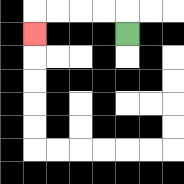{'start': '[5, 1]', 'end': '[1, 1]', 'path_directions': 'U,L,L,L,L,D', 'path_coordinates': '[[5, 1], [5, 0], [4, 0], [3, 0], [2, 0], [1, 0], [1, 1]]'}